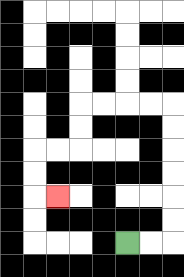{'start': '[5, 10]', 'end': '[2, 8]', 'path_directions': 'R,R,U,U,U,U,U,U,L,L,L,L,D,D,L,L,D,D,R', 'path_coordinates': '[[5, 10], [6, 10], [7, 10], [7, 9], [7, 8], [7, 7], [7, 6], [7, 5], [7, 4], [6, 4], [5, 4], [4, 4], [3, 4], [3, 5], [3, 6], [2, 6], [1, 6], [1, 7], [1, 8], [2, 8]]'}